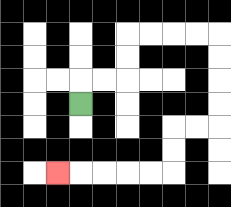{'start': '[3, 4]', 'end': '[2, 7]', 'path_directions': 'U,R,R,U,U,R,R,R,R,D,D,D,D,L,L,D,D,L,L,L,L,L', 'path_coordinates': '[[3, 4], [3, 3], [4, 3], [5, 3], [5, 2], [5, 1], [6, 1], [7, 1], [8, 1], [9, 1], [9, 2], [9, 3], [9, 4], [9, 5], [8, 5], [7, 5], [7, 6], [7, 7], [6, 7], [5, 7], [4, 7], [3, 7], [2, 7]]'}